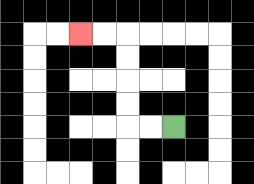{'start': '[7, 5]', 'end': '[3, 1]', 'path_directions': 'L,L,U,U,U,U,L,L', 'path_coordinates': '[[7, 5], [6, 5], [5, 5], [5, 4], [5, 3], [5, 2], [5, 1], [4, 1], [3, 1]]'}